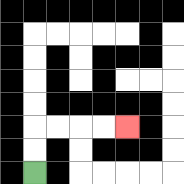{'start': '[1, 7]', 'end': '[5, 5]', 'path_directions': 'U,U,R,R,R,R', 'path_coordinates': '[[1, 7], [1, 6], [1, 5], [2, 5], [3, 5], [4, 5], [5, 5]]'}